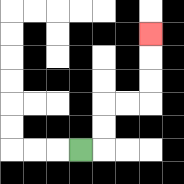{'start': '[3, 6]', 'end': '[6, 1]', 'path_directions': 'R,U,U,R,R,U,U,U', 'path_coordinates': '[[3, 6], [4, 6], [4, 5], [4, 4], [5, 4], [6, 4], [6, 3], [6, 2], [6, 1]]'}